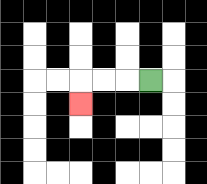{'start': '[6, 3]', 'end': '[3, 4]', 'path_directions': 'L,L,L,D', 'path_coordinates': '[[6, 3], [5, 3], [4, 3], [3, 3], [3, 4]]'}